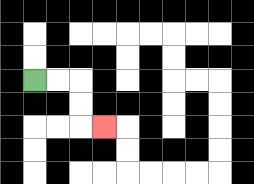{'start': '[1, 3]', 'end': '[4, 5]', 'path_directions': 'R,R,D,D,R', 'path_coordinates': '[[1, 3], [2, 3], [3, 3], [3, 4], [3, 5], [4, 5]]'}